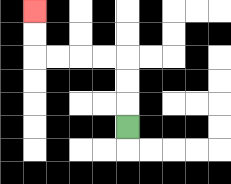{'start': '[5, 5]', 'end': '[1, 0]', 'path_directions': 'U,U,U,L,L,L,L,U,U', 'path_coordinates': '[[5, 5], [5, 4], [5, 3], [5, 2], [4, 2], [3, 2], [2, 2], [1, 2], [1, 1], [1, 0]]'}